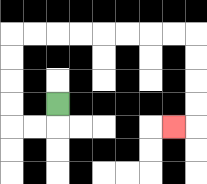{'start': '[2, 4]', 'end': '[7, 5]', 'path_directions': 'D,L,L,U,U,U,U,R,R,R,R,R,R,R,R,D,D,D,D,L', 'path_coordinates': '[[2, 4], [2, 5], [1, 5], [0, 5], [0, 4], [0, 3], [0, 2], [0, 1], [1, 1], [2, 1], [3, 1], [4, 1], [5, 1], [6, 1], [7, 1], [8, 1], [8, 2], [8, 3], [8, 4], [8, 5], [7, 5]]'}